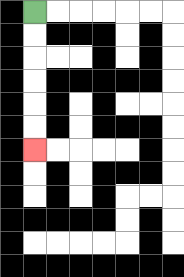{'start': '[1, 0]', 'end': '[1, 6]', 'path_directions': 'D,D,D,D,D,D', 'path_coordinates': '[[1, 0], [1, 1], [1, 2], [1, 3], [1, 4], [1, 5], [1, 6]]'}